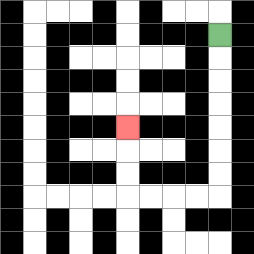{'start': '[9, 1]', 'end': '[5, 5]', 'path_directions': 'D,D,D,D,D,D,D,L,L,L,L,U,U,U', 'path_coordinates': '[[9, 1], [9, 2], [9, 3], [9, 4], [9, 5], [9, 6], [9, 7], [9, 8], [8, 8], [7, 8], [6, 8], [5, 8], [5, 7], [5, 6], [5, 5]]'}